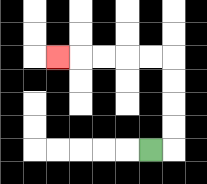{'start': '[6, 6]', 'end': '[2, 2]', 'path_directions': 'R,U,U,U,U,L,L,L,L,L', 'path_coordinates': '[[6, 6], [7, 6], [7, 5], [7, 4], [7, 3], [7, 2], [6, 2], [5, 2], [4, 2], [3, 2], [2, 2]]'}